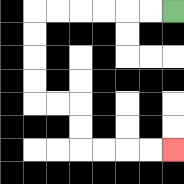{'start': '[7, 0]', 'end': '[7, 6]', 'path_directions': 'L,L,L,L,L,L,D,D,D,D,R,R,D,D,R,R,R,R', 'path_coordinates': '[[7, 0], [6, 0], [5, 0], [4, 0], [3, 0], [2, 0], [1, 0], [1, 1], [1, 2], [1, 3], [1, 4], [2, 4], [3, 4], [3, 5], [3, 6], [4, 6], [5, 6], [6, 6], [7, 6]]'}